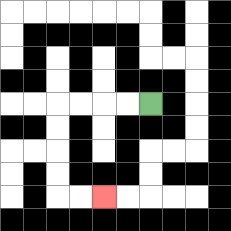{'start': '[6, 4]', 'end': '[4, 8]', 'path_directions': 'L,L,L,L,D,D,D,D,R,R', 'path_coordinates': '[[6, 4], [5, 4], [4, 4], [3, 4], [2, 4], [2, 5], [2, 6], [2, 7], [2, 8], [3, 8], [4, 8]]'}